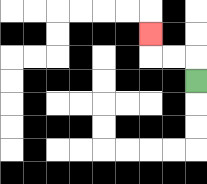{'start': '[8, 3]', 'end': '[6, 1]', 'path_directions': 'U,L,L,U', 'path_coordinates': '[[8, 3], [8, 2], [7, 2], [6, 2], [6, 1]]'}